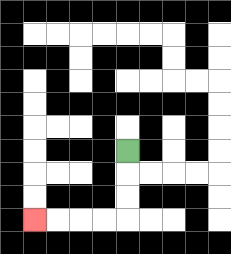{'start': '[5, 6]', 'end': '[1, 9]', 'path_directions': 'D,D,D,L,L,L,L', 'path_coordinates': '[[5, 6], [5, 7], [5, 8], [5, 9], [4, 9], [3, 9], [2, 9], [1, 9]]'}